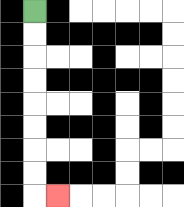{'start': '[1, 0]', 'end': '[2, 8]', 'path_directions': 'D,D,D,D,D,D,D,D,R', 'path_coordinates': '[[1, 0], [1, 1], [1, 2], [1, 3], [1, 4], [1, 5], [1, 6], [1, 7], [1, 8], [2, 8]]'}